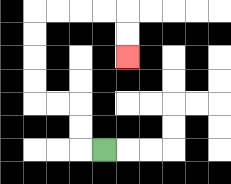{'start': '[4, 6]', 'end': '[5, 2]', 'path_directions': 'L,U,U,L,L,U,U,U,U,R,R,R,R,D,D', 'path_coordinates': '[[4, 6], [3, 6], [3, 5], [3, 4], [2, 4], [1, 4], [1, 3], [1, 2], [1, 1], [1, 0], [2, 0], [3, 0], [4, 0], [5, 0], [5, 1], [5, 2]]'}